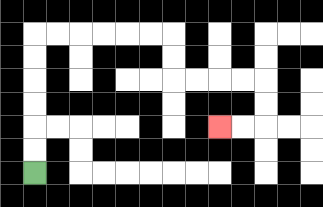{'start': '[1, 7]', 'end': '[9, 5]', 'path_directions': 'U,U,U,U,U,U,R,R,R,R,R,R,D,D,R,R,R,R,D,D,L,L', 'path_coordinates': '[[1, 7], [1, 6], [1, 5], [1, 4], [1, 3], [1, 2], [1, 1], [2, 1], [3, 1], [4, 1], [5, 1], [6, 1], [7, 1], [7, 2], [7, 3], [8, 3], [9, 3], [10, 3], [11, 3], [11, 4], [11, 5], [10, 5], [9, 5]]'}